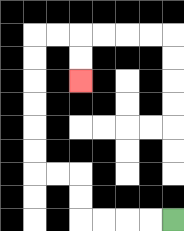{'start': '[7, 9]', 'end': '[3, 3]', 'path_directions': 'L,L,L,L,U,U,L,L,U,U,U,U,U,U,R,R,D,D', 'path_coordinates': '[[7, 9], [6, 9], [5, 9], [4, 9], [3, 9], [3, 8], [3, 7], [2, 7], [1, 7], [1, 6], [1, 5], [1, 4], [1, 3], [1, 2], [1, 1], [2, 1], [3, 1], [3, 2], [3, 3]]'}